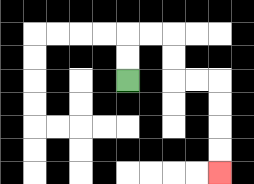{'start': '[5, 3]', 'end': '[9, 7]', 'path_directions': 'U,U,R,R,D,D,R,R,D,D,D,D', 'path_coordinates': '[[5, 3], [5, 2], [5, 1], [6, 1], [7, 1], [7, 2], [7, 3], [8, 3], [9, 3], [9, 4], [9, 5], [9, 6], [9, 7]]'}